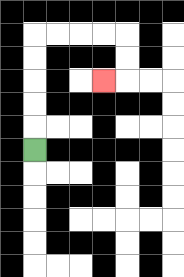{'start': '[1, 6]', 'end': '[4, 3]', 'path_directions': 'U,U,U,U,U,R,R,R,R,D,D,L', 'path_coordinates': '[[1, 6], [1, 5], [1, 4], [1, 3], [1, 2], [1, 1], [2, 1], [3, 1], [4, 1], [5, 1], [5, 2], [5, 3], [4, 3]]'}